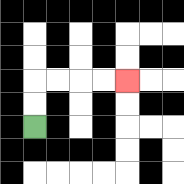{'start': '[1, 5]', 'end': '[5, 3]', 'path_directions': 'U,U,R,R,R,R', 'path_coordinates': '[[1, 5], [1, 4], [1, 3], [2, 3], [3, 3], [4, 3], [5, 3]]'}